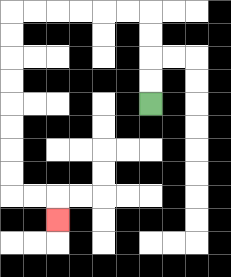{'start': '[6, 4]', 'end': '[2, 9]', 'path_directions': 'U,U,U,U,L,L,L,L,L,L,D,D,D,D,D,D,D,D,R,R,D', 'path_coordinates': '[[6, 4], [6, 3], [6, 2], [6, 1], [6, 0], [5, 0], [4, 0], [3, 0], [2, 0], [1, 0], [0, 0], [0, 1], [0, 2], [0, 3], [0, 4], [0, 5], [0, 6], [0, 7], [0, 8], [1, 8], [2, 8], [2, 9]]'}